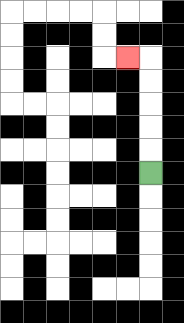{'start': '[6, 7]', 'end': '[5, 2]', 'path_directions': 'U,U,U,U,U,L', 'path_coordinates': '[[6, 7], [6, 6], [6, 5], [6, 4], [6, 3], [6, 2], [5, 2]]'}